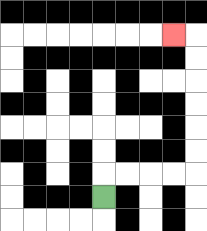{'start': '[4, 8]', 'end': '[7, 1]', 'path_directions': 'U,R,R,R,R,U,U,U,U,U,U,L', 'path_coordinates': '[[4, 8], [4, 7], [5, 7], [6, 7], [7, 7], [8, 7], [8, 6], [8, 5], [8, 4], [8, 3], [8, 2], [8, 1], [7, 1]]'}